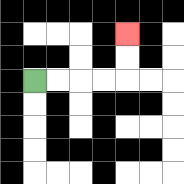{'start': '[1, 3]', 'end': '[5, 1]', 'path_directions': 'R,R,R,R,U,U', 'path_coordinates': '[[1, 3], [2, 3], [3, 3], [4, 3], [5, 3], [5, 2], [5, 1]]'}